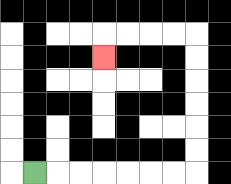{'start': '[1, 7]', 'end': '[4, 2]', 'path_directions': 'R,R,R,R,R,R,R,U,U,U,U,U,U,L,L,L,L,D', 'path_coordinates': '[[1, 7], [2, 7], [3, 7], [4, 7], [5, 7], [6, 7], [7, 7], [8, 7], [8, 6], [8, 5], [8, 4], [8, 3], [8, 2], [8, 1], [7, 1], [6, 1], [5, 1], [4, 1], [4, 2]]'}